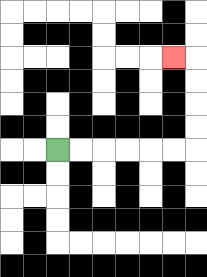{'start': '[2, 6]', 'end': '[7, 2]', 'path_directions': 'R,R,R,R,R,R,U,U,U,U,L', 'path_coordinates': '[[2, 6], [3, 6], [4, 6], [5, 6], [6, 6], [7, 6], [8, 6], [8, 5], [8, 4], [8, 3], [8, 2], [7, 2]]'}